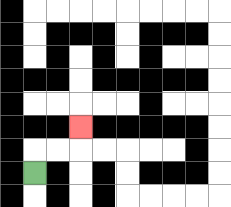{'start': '[1, 7]', 'end': '[3, 5]', 'path_directions': 'U,R,R,U', 'path_coordinates': '[[1, 7], [1, 6], [2, 6], [3, 6], [3, 5]]'}